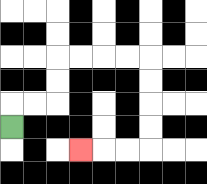{'start': '[0, 5]', 'end': '[3, 6]', 'path_directions': 'U,R,R,U,U,R,R,R,R,D,D,D,D,L,L,L', 'path_coordinates': '[[0, 5], [0, 4], [1, 4], [2, 4], [2, 3], [2, 2], [3, 2], [4, 2], [5, 2], [6, 2], [6, 3], [6, 4], [6, 5], [6, 6], [5, 6], [4, 6], [3, 6]]'}